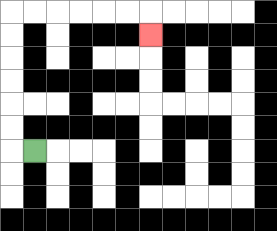{'start': '[1, 6]', 'end': '[6, 1]', 'path_directions': 'L,U,U,U,U,U,U,R,R,R,R,R,R,D', 'path_coordinates': '[[1, 6], [0, 6], [0, 5], [0, 4], [0, 3], [0, 2], [0, 1], [0, 0], [1, 0], [2, 0], [3, 0], [4, 0], [5, 0], [6, 0], [6, 1]]'}